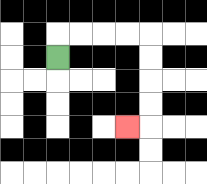{'start': '[2, 2]', 'end': '[5, 5]', 'path_directions': 'U,R,R,R,R,D,D,D,D,L', 'path_coordinates': '[[2, 2], [2, 1], [3, 1], [4, 1], [5, 1], [6, 1], [6, 2], [6, 3], [6, 4], [6, 5], [5, 5]]'}